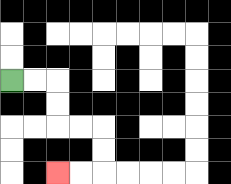{'start': '[0, 3]', 'end': '[2, 7]', 'path_directions': 'R,R,D,D,R,R,D,D,L,L', 'path_coordinates': '[[0, 3], [1, 3], [2, 3], [2, 4], [2, 5], [3, 5], [4, 5], [4, 6], [4, 7], [3, 7], [2, 7]]'}